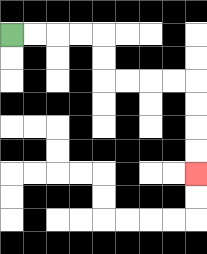{'start': '[0, 1]', 'end': '[8, 7]', 'path_directions': 'R,R,R,R,D,D,R,R,R,R,D,D,D,D', 'path_coordinates': '[[0, 1], [1, 1], [2, 1], [3, 1], [4, 1], [4, 2], [4, 3], [5, 3], [6, 3], [7, 3], [8, 3], [8, 4], [8, 5], [8, 6], [8, 7]]'}